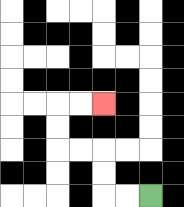{'start': '[6, 8]', 'end': '[4, 4]', 'path_directions': 'L,L,U,U,L,L,U,U,R,R', 'path_coordinates': '[[6, 8], [5, 8], [4, 8], [4, 7], [4, 6], [3, 6], [2, 6], [2, 5], [2, 4], [3, 4], [4, 4]]'}